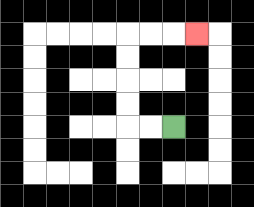{'start': '[7, 5]', 'end': '[8, 1]', 'path_directions': 'L,L,U,U,U,U,R,R,R', 'path_coordinates': '[[7, 5], [6, 5], [5, 5], [5, 4], [5, 3], [5, 2], [5, 1], [6, 1], [7, 1], [8, 1]]'}